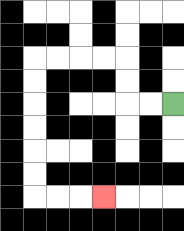{'start': '[7, 4]', 'end': '[4, 8]', 'path_directions': 'L,L,U,U,L,L,L,L,D,D,D,D,D,D,R,R,R', 'path_coordinates': '[[7, 4], [6, 4], [5, 4], [5, 3], [5, 2], [4, 2], [3, 2], [2, 2], [1, 2], [1, 3], [1, 4], [1, 5], [1, 6], [1, 7], [1, 8], [2, 8], [3, 8], [4, 8]]'}